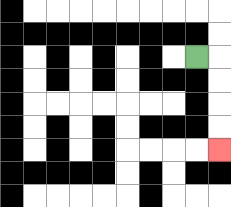{'start': '[8, 2]', 'end': '[9, 6]', 'path_directions': 'R,D,D,D,D', 'path_coordinates': '[[8, 2], [9, 2], [9, 3], [9, 4], [9, 5], [9, 6]]'}